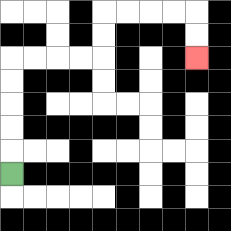{'start': '[0, 7]', 'end': '[8, 2]', 'path_directions': 'U,U,U,U,U,R,R,R,R,U,U,R,R,R,R,D,D', 'path_coordinates': '[[0, 7], [0, 6], [0, 5], [0, 4], [0, 3], [0, 2], [1, 2], [2, 2], [3, 2], [4, 2], [4, 1], [4, 0], [5, 0], [6, 0], [7, 0], [8, 0], [8, 1], [8, 2]]'}